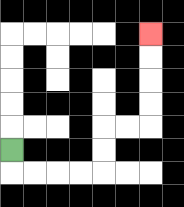{'start': '[0, 6]', 'end': '[6, 1]', 'path_directions': 'D,R,R,R,R,U,U,R,R,U,U,U,U', 'path_coordinates': '[[0, 6], [0, 7], [1, 7], [2, 7], [3, 7], [4, 7], [4, 6], [4, 5], [5, 5], [6, 5], [6, 4], [6, 3], [6, 2], [6, 1]]'}